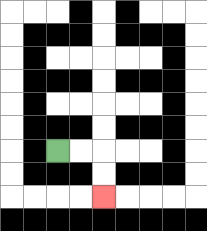{'start': '[2, 6]', 'end': '[4, 8]', 'path_directions': 'R,R,D,D', 'path_coordinates': '[[2, 6], [3, 6], [4, 6], [4, 7], [4, 8]]'}